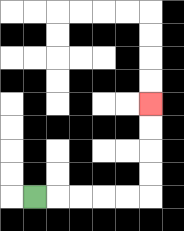{'start': '[1, 8]', 'end': '[6, 4]', 'path_directions': 'R,R,R,R,R,U,U,U,U', 'path_coordinates': '[[1, 8], [2, 8], [3, 8], [4, 8], [5, 8], [6, 8], [6, 7], [6, 6], [6, 5], [6, 4]]'}